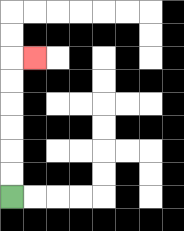{'start': '[0, 8]', 'end': '[1, 2]', 'path_directions': 'U,U,U,U,U,U,R', 'path_coordinates': '[[0, 8], [0, 7], [0, 6], [0, 5], [0, 4], [0, 3], [0, 2], [1, 2]]'}